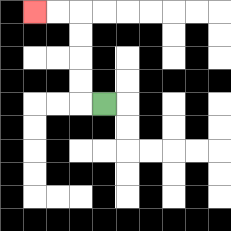{'start': '[4, 4]', 'end': '[1, 0]', 'path_directions': 'L,U,U,U,U,L,L', 'path_coordinates': '[[4, 4], [3, 4], [3, 3], [3, 2], [3, 1], [3, 0], [2, 0], [1, 0]]'}